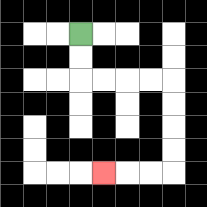{'start': '[3, 1]', 'end': '[4, 7]', 'path_directions': 'D,D,R,R,R,R,D,D,D,D,L,L,L', 'path_coordinates': '[[3, 1], [3, 2], [3, 3], [4, 3], [5, 3], [6, 3], [7, 3], [7, 4], [7, 5], [7, 6], [7, 7], [6, 7], [5, 7], [4, 7]]'}